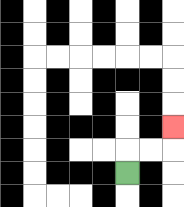{'start': '[5, 7]', 'end': '[7, 5]', 'path_directions': 'U,R,R,U', 'path_coordinates': '[[5, 7], [5, 6], [6, 6], [7, 6], [7, 5]]'}